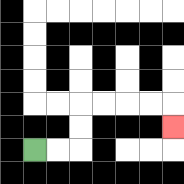{'start': '[1, 6]', 'end': '[7, 5]', 'path_directions': 'R,R,U,U,R,R,R,R,D', 'path_coordinates': '[[1, 6], [2, 6], [3, 6], [3, 5], [3, 4], [4, 4], [5, 4], [6, 4], [7, 4], [7, 5]]'}